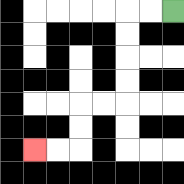{'start': '[7, 0]', 'end': '[1, 6]', 'path_directions': 'L,L,D,D,D,D,L,L,D,D,L,L', 'path_coordinates': '[[7, 0], [6, 0], [5, 0], [5, 1], [5, 2], [5, 3], [5, 4], [4, 4], [3, 4], [3, 5], [3, 6], [2, 6], [1, 6]]'}